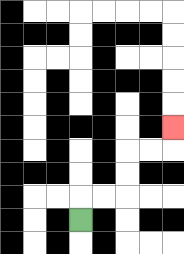{'start': '[3, 9]', 'end': '[7, 5]', 'path_directions': 'U,R,R,U,U,R,R,U', 'path_coordinates': '[[3, 9], [3, 8], [4, 8], [5, 8], [5, 7], [5, 6], [6, 6], [7, 6], [7, 5]]'}